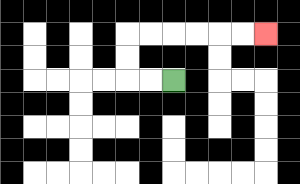{'start': '[7, 3]', 'end': '[11, 1]', 'path_directions': 'L,L,U,U,R,R,R,R,R,R', 'path_coordinates': '[[7, 3], [6, 3], [5, 3], [5, 2], [5, 1], [6, 1], [7, 1], [8, 1], [9, 1], [10, 1], [11, 1]]'}